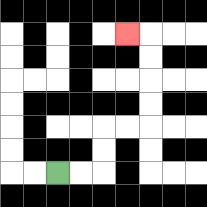{'start': '[2, 7]', 'end': '[5, 1]', 'path_directions': 'R,R,U,U,R,R,U,U,U,U,L', 'path_coordinates': '[[2, 7], [3, 7], [4, 7], [4, 6], [4, 5], [5, 5], [6, 5], [6, 4], [6, 3], [6, 2], [6, 1], [5, 1]]'}